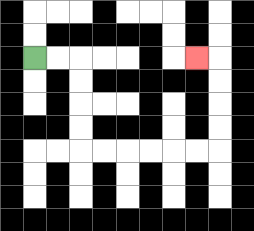{'start': '[1, 2]', 'end': '[8, 2]', 'path_directions': 'R,R,D,D,D,D,R,R,R,R,R,R,U,U,U,U,L', 'path_coordinates': '[[1, 2], [2, 2], [3, 2], [3, 3], [3, 4], [3, 5], [3, 6], [4, 6], [5, 6], [6, 6], [7, 6], [8, 6], [9, 6], [9, 5], [9, 4], [9, 3], [9, 2], [8, 2]]'}